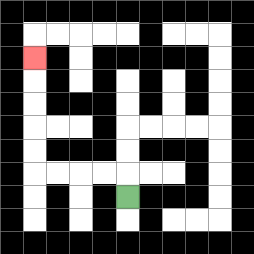{'start': '[5, 8]', 'end': '[1, 2]', 'path_directions': 'U,L,L,L,L,U,U,U,U,U', 'path_coordinates': '[[5, 8], [5, 7], [4, 7], [3, 7], [2, 7], [1, 7], [1, 6], [1, 5], [1, 4], [1, 3], [1, 2]]'}